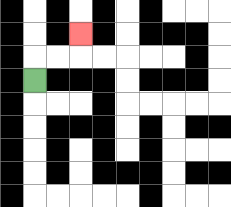{'start': '[1, 3]', 'end': '[3, 1]', 'path_directions': 'U,R,R,U', 'path_coordinates': '[[1, 3], [1, 2], [2, 2], [3, 2], [3, 1]]'}